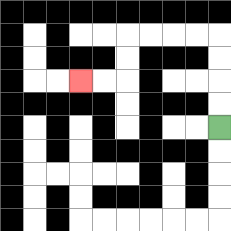{'start': '[9, 5]', 'end': '[3, 3]', 'path_directions': 'U,U,U,U,L,L,L,L,D,D,L,L', 'path_coordinates': '[[9, 5], [9, 4], [9, 3], [9, 2], [9, 1], [8, 1], [7, 1], [6, 1], [5, 1], [5, 2], [5, 3], [4, 3], [3, 3]]'}